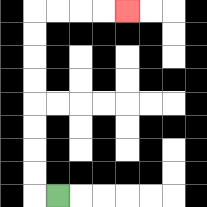{'start': '[2, 8]', 'end': '[5, 0]', 'path_directions': 'L,U,U,U,U,U,U,U,U,R,R,R,R', 'path_coordinates': '[[2, 8], [1, 8], [1, 7], [1, 6], [1, 5], [1, 4], [1, 3], [1, 2], [1, 1], [1, 0], [2, 0], [3, 0], [4, 0], [5, 0]]'}